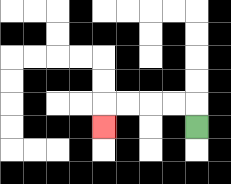{'start': '[8, 5]', 'end': '[4, 5]', 'path_directions': 'U,L,L,L,L,D', 'path_coordinates': '[[8, 5], [8, 4], [7, 4], [6, 4], [5, 4], [4, 4], [4, 5]]'}